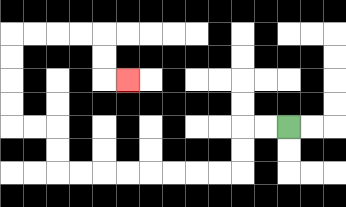{'start': '[12, 5]', 'end': '[5, 3]', 'path_directions': 'L,L,D,D,L,L,L,L,L,L,L,L,U,U,L,L,U,U,U,U,R,R,R,R,D,D,R', 'path_coordinates': '[[12, 5], [11, 5], [10, 5], [10, 6], [10, 7], [9, 7], [8, 7], [7, 7], [6, 7], [5, 7], [4, 7], [3, 7], [2, 7], [2, 6], [2, 5], [1, 5], [0, 5], [0, 4], [0, 3], [0, 2], [0, 1], [1, 1], [2, 1], [3, 1], [4, 1], [4, 2], [4, 3], [5, 3]]'}